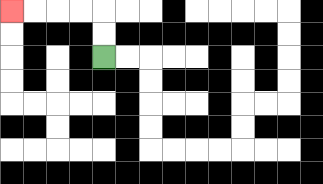{'start': '[4, 2]', 'end': '[0, 0]', 'path_directions': 'U,U,L,L,L,L', 'path_coordinates': '[[4, 2], [4, 1], [4, 0], [3, 0], [2, 0], [1, 0], [0, 0]]'}